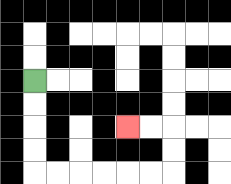{'start': '[1, 3]', 'end': '[5, 5]', 'path_directions': 'D,D,D,D,R,R,R,R,R,R,U,U,L,L', 'path_coordinates': '[[1, 3], [1, 4], [1, 5], [1, 6], [1, 7], [2, 7], [3, 7], [4, 7], [5, 7], [6, 7], [7, 7], [7, 6], [7, 5], [6, 5], [5, 5]]'}